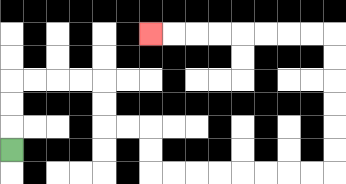{'start': '[0, 6]', 'end': '[6, 1]', 'path_directions': 'U,U,U,R,R,R,R,D,D,R,R,D,D,R,R,R,R,R,R,R,R,U,U,U,U,U,U,L,L,L,L,L,L,L,L', 'path_coordinates': '[[0, 6], [0, 5], [0, 4], [0, 3], [1, 3], [2, 3], [3, 3], [4, 3], [4, 4], [4, 5], [5, 5], [6, 5], [6, 6], [6, 7], [7, 7], [8, 7], [9, 7], [10, 7], [11, 7], [12, 7], [13, 7], [14, 7], [14, 6], [14, 5], [14, 4], [14, 3], [14, 2], [14, 1], [13, 1], [12, 1], [11, 1], [10, 1], [9, 1], [8, 1], [7, 1], [6, 1]]'}